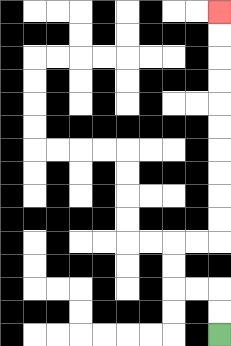{'start': '[9, 14]', 'end': '[9, 0]', 'path_directions': 'U,U,L,L,U,U,R,R,U,U,U,U,U,U,U,U,U,U', 'path_coordinates': '[[9, 14], [9, 13], [9, 12], [8, 12], [7, 12], [7, 11], [7, 10], [8, 10], [9, 10], [9, 9], [9, 8], [9, 7], [9, 6], [9, 5], [9, 4], [9, 3], [9, 2], [9, 1], [9, 0]]'}